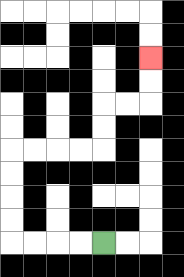{'start': '[4, 10]', 'end': '[6, 2]', 'path_directions': 'L,L,L,L,U,U,U,U,R,R,R,R,U,U,R,R,U,U', 'path_coordinates': '[[4, 10], [3, 10], [2, 10], [1, 10], [0, 10], [0, 9], [0, 8], [0, 7], [0, 6], [1, 6], [2, 6], [3, 6], [4, 6], [4, 5], [4, 4], [5, 4], [6, 4], [6, 3], [6, 2]]'}